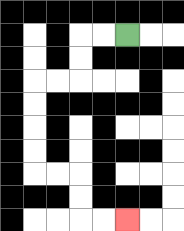{'start': '[5, 1]', 'end': '[5, 9]', 'path_directions': 'L,L,D,D,L,L,D,D,D,D,R,R,D,D,R,R', 'path_coordinates': '[[5, 1], [4, 1], [3, 1], [3, 2], [3, 3], [2, 3], [1, 3], [1, 4], [1, 5], [1, 6], [1, 7], [2, 7], [3, 7], [3, 8], [3, 9], [4, 9], [5, 9]]'}